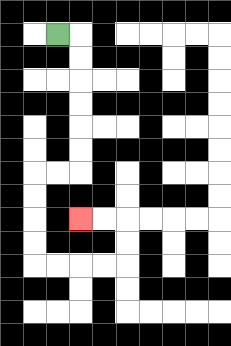{'start': '[2, 1]', 'end': '[3, 9]', 'path_directions': 'R,D,D,D,D,D,D,L,L,D,D,D,D,R,R,R,R,U,U,L,L', 'path_coordinates': '[[2, 1], [3, 1], [3, 2], [3, 3], [3, 4], [3, 5], [3, 6], [3, 7], [2, 7], [1, 7], [1, 8], [1, 9], [1, 10], [1, 11], [2, 11], [3, 11], [4, 11], [5, 11], [5, 10], [5, 9], [4, 9], [3, 9]]'}